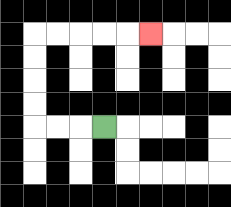{'start': '[4, 5]', 'end': '[6, 1]', 'path_directions': 'L,L,L,U,U,U,U,R,R,R,R,R', 'path_coordinates': '[[4, 5], [3, 5], [2, 5], [1, 5], [1, 4], [1, 3], [1, 2], [1, 1], [2, 1], [3, 1], [4, 1], [5, 1], [6, 1]]'}